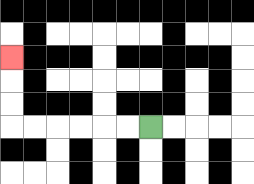{'start': '[6, 5]', 'end': '[0, 2]', 'path_directions': 'L,L,L,L,L,L,U,U,U', 'path_coordinates': '[[6, 5], [5, 5], [4, 5], [3, 5], [2, 5], [1, 5], [0, 5], [0, 4], [0, 3], [0, 2]]'}